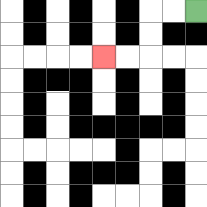{'start': '[8, 0]', 'end': '[4, 2]', 'path_directions': 'L,L,D,D,L,L', 'path_coordinates': '[[8, 0], [7, 0], [6, 0], [6, 1], [6, 2], [5, 2], [4, 2]]'}